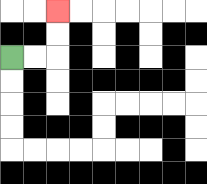{'start': '[0, 2]', 'end': '[2, 0]', 'path_directions': 'R,R,U,U', 'path_coordinates': '[[0, 2], [1, 2], [2, 2], [2, 1], [2, 0]]'}